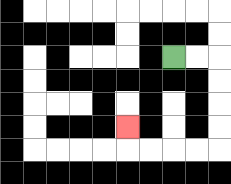{'start': '[7, 2]', 'end': '[5, 5]', 'path_directions': 'R,R,D,D,D,D,L,L,L,L,U', 'path_coordinates': '[[7, 2], [8, 2], [9, 2], [9, 3], [9, 4], [9, 5], [9, 6], [8, 6], [7, 6], [6, 6], [5, 6], [5, 5]]'}